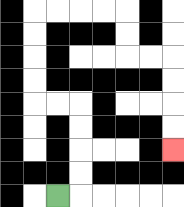{'start': '[2, 8]', 'end': '[7, 6]', 'path_directions': 'R,U,U,U,U,L,L,U,U,U,U,R,R,R,R,D,D,R,R,D,D,D,D', 'path_coordinates': '[[2, 8], [3, 8], [3, 7], [3, 6], [3, 5], [3, 4], [2, 4], [1, 4], [1, 3], [1, 2], [1, 1], [1, 0], [2, 0], [3, 0], [4, 0], [5, 0], [5, 1], [5, 2], [6, 2], [7, 2], [7, 3], [7, 4], [7, 5], [7, 6]]'}